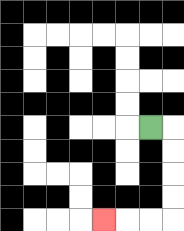{'start': '[6, 5]', 'end': '[4, 9]', 'path_directions': 'R,D,D,D,D,L,L,L', 'path_coordinates': '[[6, 5], [7, 5], [7, 6], [7, 7], [7, 8], [7, 9], [6, 9], [5, 9], [4, 9]]'}